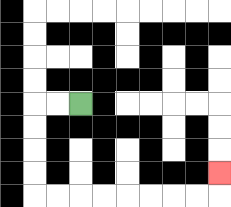{'start': '[3, 4]', 'end': '[9, 7]', 'path_directions': 'L,L,D,D,D,D,R,R,R,R,R,R,R,R,U', 'path_coordinates': '[[3, 4], [2, 4], [1, 4], [1, 5], [1, 6], [1, 7], [1, 8], [2, 8], [3, 8], [4, 8], [5, 8], [6, 8], [7, 8], [8, 8], [9, 8], [9, 7]]'}